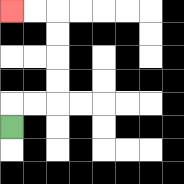{'start': '[0, 5]', 'end': '[0, 0]', 'path_directions': 'U,R,R,U,U,U,U,L,L', 'path_coordinates': '[[0, 5], [0, 4], [1, 4], [2, 4], [2, 3], [2, 2], [2, 1], [2, 0], [1, 0], [0, 0]]'}